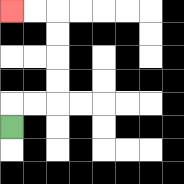{'start': '[0, 5]', 'end': '[0, 0]', 'path_directions': 'U,R,R,U,U,U,U,L,L', 'path_coordinates': '[[0, 5], [0, 4], [1, 4], [2, 4], [2, 3], [2, 2], [2, 1], [2, 0], [1, 0], [0, 0]]'}